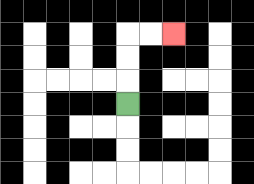{'start': '[5, 4]', 'end': '[7, 1]', 'path_directions': 'U,U,U,R,R', 'path_coordinates': '[[5, 4], [5, 3], [5, 2], [5, 1], [6, 1], [7, 1]]'}